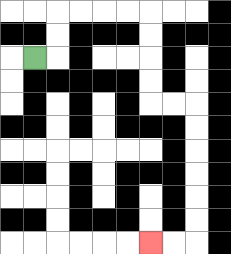{'start': '[1, 2]', 'end': '[6, 10]', 'path_directions': 'R,U,U,R,R,R,R,D,D,D,D,R,R,D,D,D,D,D,D,L,L', 'path_coordinates': '[[1, 2], [2, 2], [2, 1], [2, 0], [3, 0], [4, 0], [5, 0], [6, 0], [6, 1], [6, 2], [6, 3], [6, 4], [7, 4], [8, 4], [8, 5], [8, 6], [8, 7], [8, 8], [8, 9], [8, 10], [7, 10], [6, 10]]'}